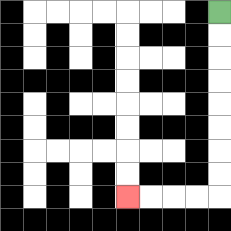{'start': '[9, 0]', 'end': '[5, 8]', 'path_directions': 'D,D,D,D,D,D,D,D,L,L,L,L', 'path_coordinates': '[[9, 0], [9, 1], [9, 2], [9, 3], [9, 4], [9, 5], [9, 6], [9, 7], [9, 8], [8, 8], [7, 8], [6, 8], [5, 8]]'}